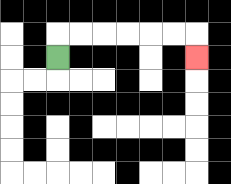{'start': '[2, 2]', 'end': '[8, 2]', 'path_directions': 'U,R,R,R,R,R,R,D', 'path_coordinates': '[[2, 2], [2, 1], [3, 1], [4, 1], [5, 1], [6, 1], [7, 1], [8, 1], [8, 2]]'}